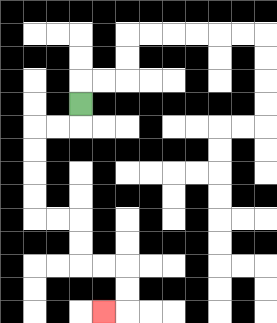{'start': '[3, 4]', 'end': '[4, 13]', 'path_directions': 'D,L,L,D,D,D,D,R,R,D,D,R,R,D,D,L', 'path_coordinates': '[[3, 4], [3, 5], [2, 5], [1, 5], [1, 6], [1, 7], [1, 8], [1, 9], [2, 9], [3, 9], [3, 10], [3, 11], [4, 11], [5, 11], [5, 12], [5, 13], [4, 13]]'}